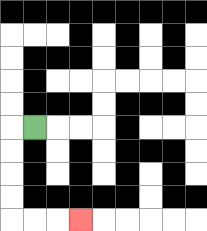{'start': '[1, 5]', 'end': '[3, 9]', 'path_directions': 'L,D,D,D,D,R,R,R', 'path_coordinates': '[[1, 5], [0, 5], [0, 6], [0, 7], [0, 8], [0, 9], [1, 9], [2, 9], [3, 9]]'}